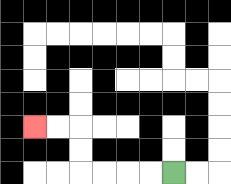{'start': '[7, 7]', 'end': '[1, 5]', 'path_directions': 'L,L,L,L,U,U,L,L', 'path_coordinates': '[[7, 7], [6, 7], [5, 7], [4, 7], [3, 7], [3, 6], [3, 5], [2, 5], [1, 5]]'}